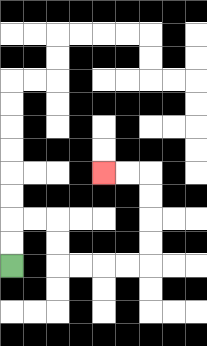{'start': '[0, 11]', 'end': '[4, 7]', 'path_directions': 'U,U,R,R,D,D,R,R,R,R,U,U,U,U,L,L', 'path_coordinates': '[[0, 11], [0, 10], [0, 9], [1, 9], [2, 9], [2, 10], [2, 11], [3, 11], [4, 11], [5, 11], [6, 11], [6, 10], [6, 9], [6, 8], [6, 7], [5, 7], [4, 7]]'}